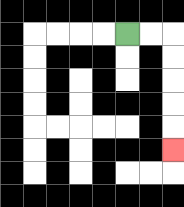{'start': '[5, 1]', 'end': '[7, 6]', 'path_directions': 'R,R,D,D,D,D,D', 'path_coordinates': '[[5, 1], [6, 1], [7, 1], [7, 2], [7, 3], [7, 4], [7, 5], [7, 6]]'}